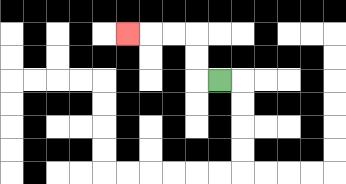{'start': '[9, 3]', 'end': '[5, 1]', 'path_directions': 'L,U,U,L,L,L', 'path_coordinates': '[[9, 3], [8, 3], [8, 2], [8, 1], [7, 1], [6, 1], [5, 1]]'}